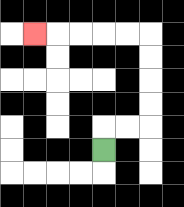{'start': '[4, 6]', 'end': '[1, 1]', 'path_directions': 'U,R,R,U,U,U,U,L,L,L,L,L', 'path_coordinates': '[[4, 6], [4, 5], [5, 5], [6, 5], [6, 4], [6, 3], [6, 2], [6, 1], [5, 1], [4, 1], [3, 1], [2, 1], [1, 1]]'}